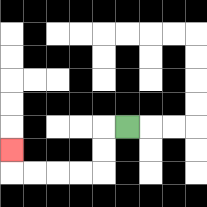{'start': '[5, 5]', 'end': '[0, 6]', 'path_directions': 'L,D,D,L,L,L,L,U', 'path_coordinates': '[[5, 5], [4, 5], [4, 6], [4, 7], [3, 7], [2, 7], [1, 7], [0, 7], [0, 6]]'}